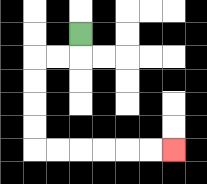{'start': '[3, 1]', 'end': '[7, 6]', 'path_directions': 'D,L,L,D,D,D,D,R,R,R,R,R,R', 'path_coordinates': '[[3, 1], [3, 2], [2, 2], [1, 2], [1, 3], [1, 4], [1, 5], [1, 6], [2, 6], [3, 6], [4, 6], [5, 6], [6, 6], [7, 6]]'}